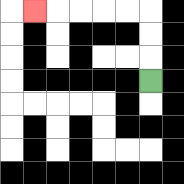{'start': '[6, 3]', 'end': '[1, 0]', 'path_directions': 'U,U,U,L,L,L,L,L', 'path_coordinates': '[[6, 3], [6, 2], [6, 1], [6, 0], [5, 0], [4, 0], [3, 0], [2, 0], [1, 0]]'}